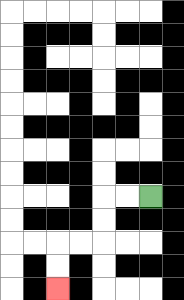{'start': '[6, 8]', 'end': '[2, 12]', 'path_directions': 'L,L,D,D,L,L,D,D', 'path_coordinates': '[[6, 8], [5, 8], [4, 8], [4, 9], [4, 10], [3, 10], [2, 10], [2, 11], [2, 12]]'}